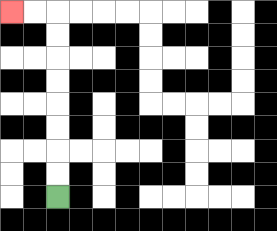{'start': '[2, 8]', 'end': '[0, 0]', 'path_directions': 'U,U,U,U,U,U,U,U,L,L', 'path_coordinates': '[[2, 8], [2, 7], [2, 6], [2, 5], [2, 4], [2, 3], [2, 2], [2, 1], [2, 0], [1, 0], [0, 0]]'}